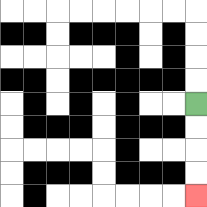{'start': '[8, 4]', 'end': '[8, 8]', 'path_directions': 'D,D,D,D', 'path_coordinates': '[[8, 4], [8, 5], [8, 6], [8, 7], [8, 8]]'}